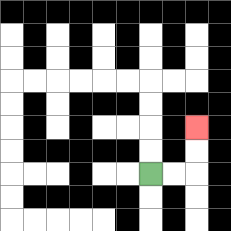{'start': '[6, 7]', 'end': '[8, 5]', 'path_directions': 'R,R,U,U', 'path_coordinates': '[[6, 7], [7, 7], [8, 7], [8, 6], [8, 5]]'}